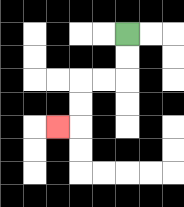{'start': '[5, 1]', 'end': '[2, 5]', 'path_directions': 'D,D,L,L,D,D,L', 'path_coordinates': '[[5, 1], [5, 2], [5, 3], [4, 3], [3, 3], [3, 4], [3, 5], [2, 5]]'}